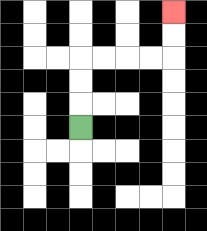{'start': '[3, 5]', 'end': '[7, 0]', 'path_directions': 'U,U,U,R,R,R,R,U,U', 'path_coordinates': '[[3, 5], [3, 4], [3, 3], [3, 2], [4, 2], [5, 2], [6, 2], [7, 2], [7, 1], [7, 0]]'}